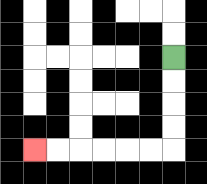{'start': '[7, 2]', 'end': '[1, 6]', 'path_directions': 'D,D,D,D,L,L,L,L,L,L', 'path_coordinates': '[[7, 2], [7, 3], [7, 4], [7, 5], [7, 6], [6, 6], [5, 6], [4, 6], [3, 6], [2, 6], [1, 6]]'}